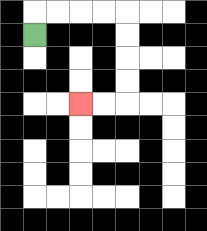{'start': '[1, 1]', 'end': '[3, 4]', 'path_directions': 'U,R,R,R,R,D,D,D,D,L,L', 'path_coordinates': '[[1, 1], [1, 0], [2, 0], [3, 0], [4, 0], [5, 0], [5, 1], [5, 2], [5, 3], [5, 4], [4, 4], [3, 4]]'}